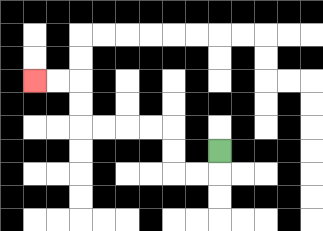{'start': '[9, 6]', 'end': '[1, 3]', 'path_directions': 'D,L,L,U,U,L,L,L,L,U,U,L,L', 'path_coordinates': '[[9, 6], [9, 7], [8, 7], [7, 7], [7, 6], [7, 5], [6, 5], [5, 5], [4, 5], [3, 5], [3, 4], [3, 3], [2, 3], [1, 3]]'}